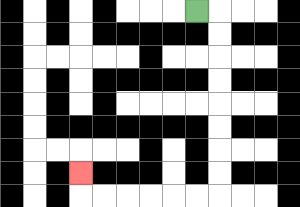{'start': '[8, 0]', 'end': '[3, 7]', 'path_directions': 'R,D,D,D,D,D,D,D,D,L,L,L,L,L,L,U', 'path_coordinates': '[[8, 0], [9, 0], [9, 1], [9, 2], [9, 3], [9, 4], [9, 5], [9, 6], [9, 7], [9, 8], [8, 8], [7, 8], [6, 8], [5, 8], [4, 8], [3, 8], [3, 7]]'}